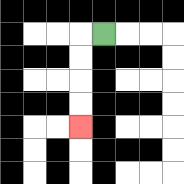{'start': '[4, 1]', 'end': '[3, 5]', 'path_directions': 'L,D,D,D,D', 'path_coordinates': '[[4, 1], [3, 1], [3, 2], [3, 3], [3, 4], [3, 5]]'}